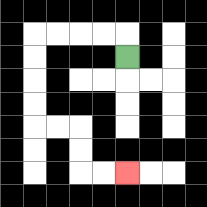{'start': '[5, 2]', 'end': '[5, 7]', 'path_directions': 'U,L,L,L,L,D,D,D,D,R,R,D,D,R,R', 'path_coordinates': '[[5, 2], [5, 1], [4, 1], [3, 1], [2, 1], [1, 1], [1, 2], [1, 3], [1, 4], [1, 5], [2, 5], [3, 5], [3, 6], [3, 7], [4, 7], [5, 7]]'}